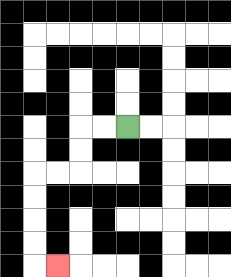{'start': '[5, 5]', 'end': '[2, 11]', 'path_directions': 'L,L,D,D,L,L,D,D,D,D,R', 'path_coordinates': '[[5, 5], [4, 5], [3, 5], [3, 6], [3, 7], [2, 7], [1, 7], [1, 8], [1, 9], [1, 10], [1, 11], [2, 11]]'}